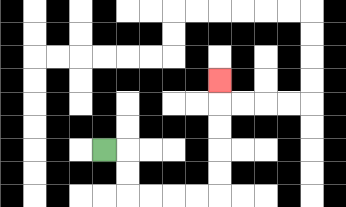{'start': '[4, 6]', 'end': '[9, 3]', 'path_directions': 'R,D,D,R,R,R,R,U,U,U,U,U', 'path_coordinates': '[[4, 6], [5, 6], [5, 7], [5, 8], [6, 8], [7, 8], [8, 8], [9, 8], [9, 7], [9, 6], [9, 5], [9, 4], [9, 3]]'}